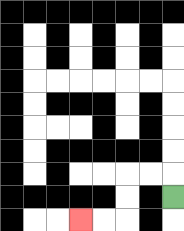{'start': '[7, 8]', 'end': '[3, 9]', 'path_directions': 'U,L,L,D,D,L,L', 'path_coordinates': '[[7, 8], [7, 7], [6, 7], [5, 7], [5, 8], [5, 9], [4, 9], [3, 9]]'}